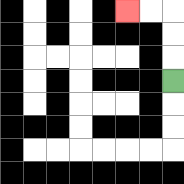{'start': '[7, 3]', 'end': '[5, 0]', 'path_directions': 'U,U,U,L,L', 'path_coordinates': '[[7, 3], [7, 2], [7, 1], [7, 0], [6, 0], [5, 0]]'}